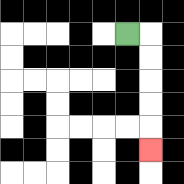{'start': '[5, 1]', 'end': '[6, 6]', 'path_directions': 'R,D,D,D,D,D', 'path_coordinates': '[[5, 1], [6, 1], [6, 2], [6, 3], [6, 4], [6, 5], [6, 6]]'}